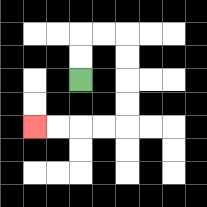{'start': '[3, 3]', 'end': '[1, 5]', 'path_directions': 'U,U,R,R,D,D,D,D,L,L,L,L', 'path_coordinates': '[[3, 3], [3, 2], [3, 1], [4, 1], [5, 1], [5, 2], [5, 3], [5, 4], [5, 5], [4, 5], [3, 5], [2, 5], [1, 5]]'}